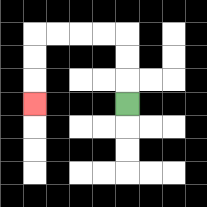{'start': '[5, 4]', 'end': '[1, 4]', 'path_directions': 'U,U,U,L,L,L,L,D,D,D', 'path_coordinates': '[[5, 4], [5, 3], [5, 2], [5, 1], [4, 1], [3, 1], [2, 1], [1, 1], [1, 2], [1, 3], [1, 4]]'}